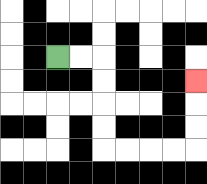{'start': '[2, 2]', 'end': '[8, 3]', 'path_directions': 'R,R,D,D,D,D,R,R,R,R,U,U,U', 'path_coordinates': '[[2, 2], [3, 2], [4, 2], [4, 3], [4, 4], [4, 5], [4, 6], [5, 6], [6, 6], [7, 6], [8, 6], [8, 5], [8, 4], [8, 3]]'}